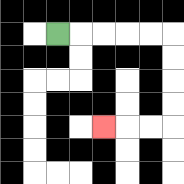{'start': '[2, 1]', 'end': '[4, 5]', 'path_directions': 'R,R,R,R,R,D,D,D,D,L,L,L', 'path_coordinates': '[[2, 1], [3, 1], [4, 1], [5, 1], [6, 1], [7, 1], [7, 2], [7, 3], [7, 4], [7, 5], [6, 5], [5, 5], [4, 5]]'}